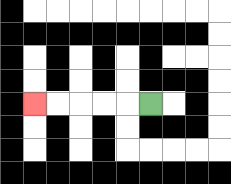{'start': '[6, 4]', 'end': '[1, 4]', 'path_directions': 'L,L,L,L,L', 'path_coordinates': '[[6, 4], [5, 4], [4, 4], [3, 4], [2, 4], [1, 4]]'}